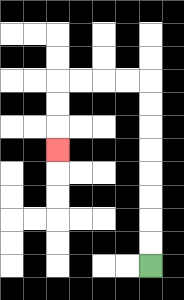{'start': '[6, 11]', 'end': '[2, 6]', 'path_directions': 'U,U,U,U,U,U,U,U,L,L,L,L,D,D,D', 'path_coordinates': '[[6, 11], [6, 10], [6, 9], [6, 8], [6, 7], [6, 6], [6, 5], [6, 4], [6, 3], [5, 3], [4, 3], [3, 3], [2, 3], [2, 4], [2, 5], [2, 6]]'}